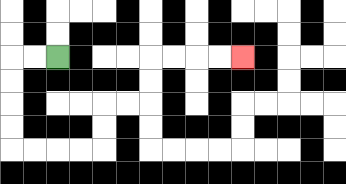{'start': '[2, 2]', 'end': '[10, 2]', 'path_directions': 'L,L,D,D,D,D,R,R,R,R,U,U,R,R,U,U,R,R,R,R', 'path_coordinates': '[[2, 2], [1, 2], [0, 2], [0, 3], [0, 4], [0, 5], [0, 6], [1, 6], [2, 6], [3, 6], [4, 6], [4, 5], [4, 4], [5, 4], [6, 4], [6, 3], [6, 2], [7, 2], [8, 2], [9, 2], [10, 2]]'}